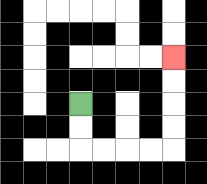{'start': '[3, 4]', 'end': '[7, 2]', 'path_directions': 'D,D,R,R,R,R,U,U,U,U', 'path_coordinates': '[[3, 4], [3, 5], [3, 6], [4, 6], [5, 6], [6, 6], [7, 6], [7, 5], [7, 4], [7, 3], [7, 2]]'}